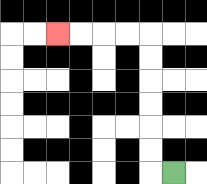{'start': '[7, 7]', 'end': '[2, 1]', 'path_directions': 'L,U,U,U,U,U,U,L,L,L,L', 'path_coordinates': '[[7, 7], [6, 7], [6, 6], [6, 5], [6, 4], [6, 3], [6, 2], [6, 1], [5, 1], [4, 1], [3, 1], [2, 1]]'}